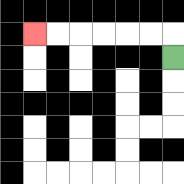{'start': '[7, 2]', 'end': '[1, 1]', 'path_directions': 'U,L,L,L,L,L,L', 'path_coordinates': '[[7, 2], [7, 1], [6, 1], [5, 1], [4, 1], [3, 1], [2, 1], [1, 1]]'}